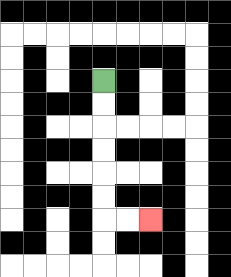{'start': '[4, 3]', 'end': '[6, 9]', 'path_directions': 'D,D,D,D,D,D,R,R', 'path_coordinates': '[[4, 3], [4, 4], [4, 5], [4, 6], [4, 7], [4, 8], [4, 9], [5, 9], [6, 9]]'}